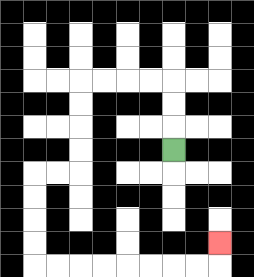{'start': '[7, 6]', 'end': '[9, 10]', 'path_directions': 'U,U,U,L,L,L,L,D,D,D,D,L,L,D,D,D,D,R,R,R,R,R,R,R,R,U', 'path_coordinates': '[[7, 6], [7, 5], [7, 4], [7, 3], [6, 3], [5, 3], [4, 3], [3, 3], [3, 4], [3, 5], [3, 6], [3, 7], [2, 7], [1, 7], [1, 8], [1, 9], [1, 10], [1, 11], [2, 11], [3, 11], [4, 11], [5, 11], [6, 11], [7, 11], [8, 11], [9, 11], [9, 10]]'}